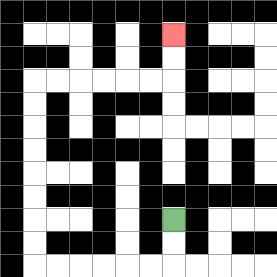{'start': '[7, 9]', 'end': '[7, 1]', 'path_directions': 'D,D,L,L,L,L,L,L,U,U,U,U,U,U,U,U,R,R,R,R,R,R,U,U', 'path_coordinates': '[[7, 9], [7, 10], [7, 11], [6, 11], [5, 11], [4, 11], [3, 11], [2, 11], [1, 11], [1, 10], [1, 9], [1, 8], [1, 7], [1, 6], [1, 5], [1, 4], [1, 3], [2, 3], [3, 3], [4, 3], [5, 3], [6, 3], [7, 3], [7, 2], [7, 1]]'}